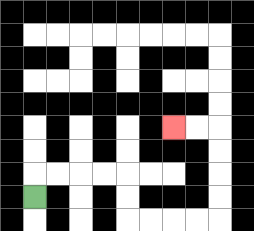{'start': '[1, 8]', 'end': '[7, 5]', 'path_directions': 'U,R,R,R,R,D,D,R,R,R,R,U,U,U,U,L,L', 'path_coordinates': '[[1, 8], [1, 7], [2, 7], [3, 7], [4, 7], [5, 7], [5, 8], [5, 9], [6, 9], [7, 9], [8, 9], [9, 9], [9, 8], [9, 7], [9, 6], [9, 5], [8, 5], [7, 5]]'}